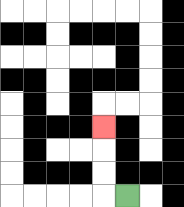{'start': '[5, 8]', 'end': '[4, 5]', 'path_directions': 'L,U,U,U', 'path_coordinates': '[[5, 8], [4, 8], [4, 7], [4, 6], [4, 5]]'}